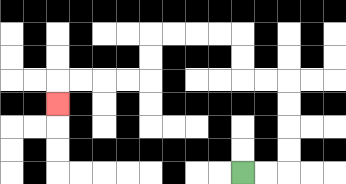{'start': '[10, 7]', 'end': '[2, 4]', 'path_directions': 'R,R,U,U,U,U,L,L,U,U,L,L,L,L,D,D,L,L,L,L,D', 'path_coordinates': '[[10, 7], [11, 7], [12, 7], [12, 6], [12, 5], [12, 4], [12, 3], [11, 3], [10, 3], [10, 2], [10, 1], [9, 1], [8, 1], [7, 1], [6, 1], [6, 2], [6, 3], [5, 3], [4, 3], [3, 3], [2, 3], [2, 4]]'}